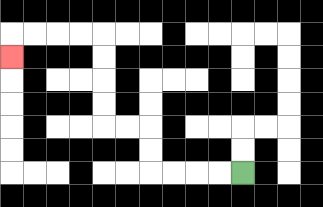{'start': '[10, 7]', 'end': '[0, 2]', 'path_directions': 'L,L,L,L,U,U,L,L,U,U,U,U,L,L,L,L,D', 'path_coordinates': '[[10, 7], [9, 7], [8, 7], [7, 7], [6, 7], [6, 6], [6, 5], [5, 5], [4, 5], [4, 4], [4, 3], [4, 2], [4, 1], [3, 1], [2, 1], [1, 1], [0, 1], [0, 2]]'}